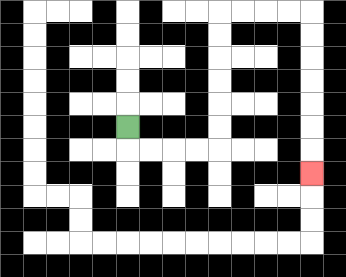{'start': '[5, 5]', 'end': '[13, 7]', 'path_directions': 'D,R,R,R,R,U,U,U,U,U,U,R,R,R,R,D,D,D,D,D,D,D', 'path_coordinates': '[[5, 5], [5, 6], [6, 6], [7, 6], [8, 6], [9, 6], [9, 5], [9, 4], [9, 3], [9, 2], [9, 1], [9, 0], [10, 0], [11, 0], [12, 0], [13, 0], [13, 1], [13, 2], [13, 3], [13, 4], [13, 5], [13, 6], [13, 7]]'}